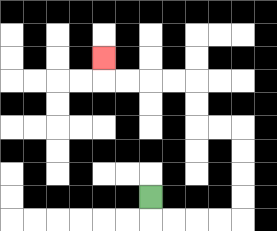{'start': '[6, 8]', 'end': '[4, 2]', 'path_directions': 'D,R,R,R,R,U,U,U,U,L,L,U,U,L,L,L,L,U', 'path_coordinates': '[[6, 8], [6, 9], [7, 9], [8, 9], [9, 9], [10, 9], [10, 8], [10, 7], [10, 6], [10, 5], [9, 5], [8, 5], [8, 4], [8, 3], [7, 3], [6, 3], [5, 3], [4, 3], [4, 2]]'}